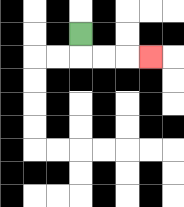{'start': '[3, 1]', 'end': '[6, 2]', 'path_directions': 'D,R,R,R', 'path_coordinates': '[[3, 1], [3, 2], [4, 2], [5, 2], [6, 2]]'}